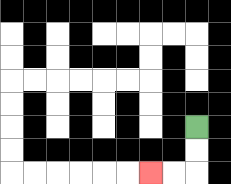{'start': '[8, 5]', 'end': '[6, 7]', 'path_directions': 'D,D,L,L', 'path_coordinates': '[[8, 5], [8, 6], [8, 7], [7, 7], [6, 7]]'}